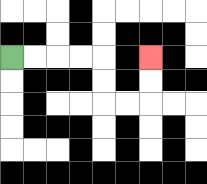{'start': '[0, 2]', 'end': '[6, 2]', 'path_directions': 'R,R,R,R,D,D,R,R,U,U', 'path_coordinates': '[[0, 2], [1, 2], [2, 2], [3, 2], [4, 2], [4, 3], [4, 4], [5, 4], [6, 4], [6, 3], [6, 2]]'}